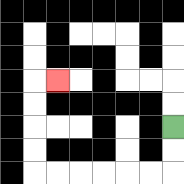{'start': '[7, 5]', 'end': '[2, 3]', 'path_directions': 'D,D,L,L,L,L,L,L,U,U,U,U,R', 'path_coordinates': '[[7, 5], [7, 6], [7, 7], [6, 7], [5, 7], [4, 7], [3, 7], [2, 7], [1, 7], [1, 6], [1, 5], [1, 4], [1, 3], [2, 3]]'}